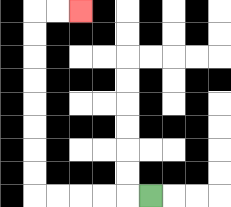{'start': '[6, 8]', 'end': '[3, 0]', 'path_directions': 'L,L,L,L,L,U,U,U,U,U,U,U,U,R,R', 'path_coordinates': '[[6, 8], [5, 8], [4, 8], [3, 8], [2, 8], [1, 8], [1, 7], [1, 6], [1, 5], [1, 4], [1, 3], [1, 2], [1, 1], [1, 0], [2, 0], [3, 0]]'}